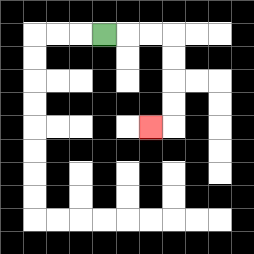{'start': '[4, 1]', 'end': '[6, 5]', 'path_directions': 'R,R,R,D,D,D,D,L', 'path_coordinates': '[[4, 1], [5, 1], [6, 1], [7, 1], [7, 2], [7, 3], [7, 4], [7, 5], [6, 5]]'}